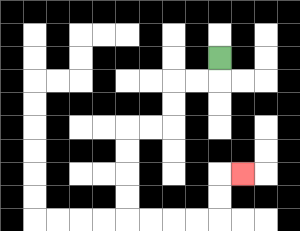{'start': '[9, 2]', 'end': '[10, 7]', 'path_directions': 'D,L,L,D,D,L,L,D,D,D,D,R,R,R,R,U,U,R', 'path_coordinates': '[[9, 2], [9, 3], [8, 3], [7, 3], [7, 4], [7, 5], [6, 5], [5, 5], [5, 6], [5, 7], [5, 8], [5, 9], [6, 9], [7, 9], [8, 9], [9, 9], [9, 8], [9, 7], [10, 7]]'}